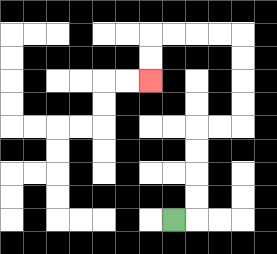{'start': '[7, 9]', 'end': '[6, 3]', 'path_directions': 'R,U,U,U,U,R,R,U,U,U,U,L,L,L,L,D,D', 'path_coordinates': '[[7, 9], [8, 9], [8, 8], [8, 7], [8, 6], [8, 5], [9, 5], [10, 5], [10, 4], [10, 3], [10, 2], [10, 1], [9, 1], [8, 1], [7, 1], [6, 1], [6, 2], [6, 3]]'}